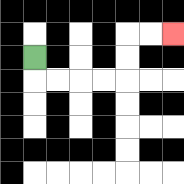{'start': '[1, 2]', 'end': '[7, 1]', 'path_directions': 'D,R,R,R,R,U,U,R,R', 'path_coordinates': '[[1, 2], [1, 3], [2, 3], [3, 3], [4, 3], [5, 3], [5, 2], [5, 1], [6, 1], [7, 1]]'}